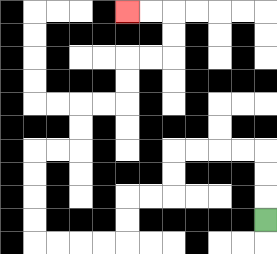{'start': '[11, 9]', 'end': '[5, 0]', 'path_directions': 'U,U,U,L,L,L,L,D,D,L,L,D,D,L,L,L,L,U,U,U,U,R,R,U,U,R,R,U,U,R,R,U,U,L,L', 'path_coordinates': '[[11, 9], [11, 8], [11, 7], [11, 6], [10, 6], [9, 6], [8, 6], [7, 6], [7, 7], [7, 8], [6, 8], [5, 8], [5, 9], [5, 10], [4, 10], [3, 10], [2, 10], [1, 10], [1, 9], [1, 8], [1, 7], [1, 6], [2, 6], [3, 6], [3, 5], [3, 4], [4, 4], [5, 4], [5, 3], [5, 2], [6, 2], [7, 2], [7, 1], [7, 0], [6, 0], [5, 0]]'}